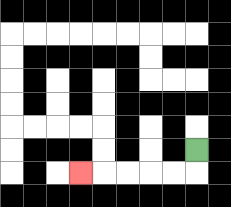{'start': '[8, 6]', 'end': '[3, 7]', 'path_directions': 'D,L,L,L,L,L', 'path_coordinates': '[[8, 6], [8, 7], [7, 7], [6, 7], [5, 7], [4, 7], [3, 7]]'}